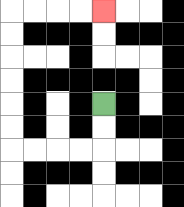{'start': '[4, 4]', 'end': '[4, 0]', 'path_directions': 'D,D,L,L,L,L,U,U,U,U,U,U,R,R,R,R', 'path_coordinates': '[[4, 4], [4, 5], [4, 6], [3, 6], [2, 6], [1, 6], [0, 6], [0, 5], [0, 4], [0, 3], [0, 2], [0, 1], [0, 0], [1, 0], [2, 0], [3, 0], [4, 0]]'}